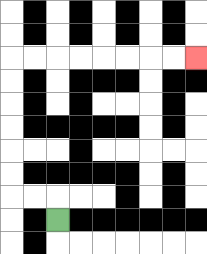{'start': '[2, 9]', 'end': '[8, 2]', 'path_directions': 'U,L,L,U,U,U,U,U,U,R,R,R,R,R,R,R,R', 'path_coordinates': '[[2, 9], [2, 8], [1, 8], [0, 8], [0, 7], [0, 6], [0, 5], [0, 4], [0, 3], [0, 2], [1, 2], [2, 2], [3, 2], [4, 2], [5, 2], [6, 2], [7, 2], [8, 2]]'}